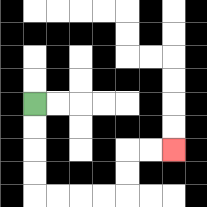{'start': '[1, 4]', 'end': '[7, 6]', 'path_directions': 'D,D,D,D,R,R,R,R,U,U,R,R', 'path_coordinates': '[[1, 4], [1, 5], [1, 6], [1, 7], [1, 8], [2, 8], [3, 8], [4, 8], [5, 8], [5, 7], [5, 6], [6, 6], [7, 6]]'}